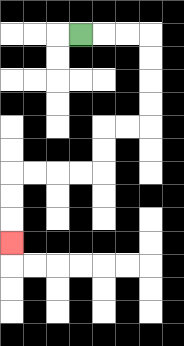{'start': '[3, 1]', 'end': '[0, 10]', 'path_directions': 'R,R,R,D,D,D,D,L,L,D,D,L,L,L,L,D,D,D', 'path_coordinates': '[[3, 1], [4, 1], [5, 1], [6, 1], [6, 2], [6, 3], [6, 4], [6, 5], [5, 5], [4, 5], [4, 6], [4, 7], [3, 7], [2, 7], [1, 7], [0, 7], [0, 8], [0, 9], [0, 10]]'}